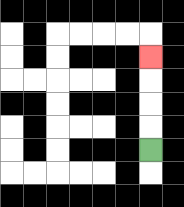{'start': '[6, 6]', 'end': '[6, 2]', 'path_directions': 'U,U,U,U', 'path_coordinates': '[[6, 6], [6, 5], [6, 4], [6, 3], [6, 2]]'}